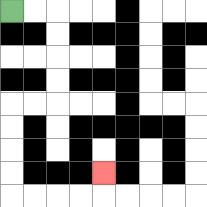{'start': '[0, 0]', 'end': '[4, 7]', 'path_directions': 'R,R,D,D,D,D,L,L,D,D,D,D,R,R,R,R,U', 'path_coordinates': '[[0, 0], [1, 0], [2, 0], [2, 1], [2, 2], [2, 3], [2, 4], [1, 4], [0, 4], [0, 5], [0, 6], [0, 7], [0, 8], [1, 8], [2, 8], [3, 8], [4, 8], [4, 7]]'}